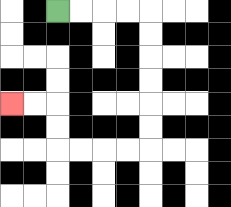{'start': '[2, 0]', 'end': '[0, 4]', 'path_directions': 'R,R,R,R,D,D,D,D,D,D,L,L,L,L,U,U,L,L', 'path_coordinates': '[[2, 0], [3, 0], [4, 0], [5, 0], [6, 0], [6, 1], [6, 2], [6, 3], [6, 4], [6, 5], [6, 6], [5, 6], [4, 6], [3, 6], [2, 6], [2, 5], [2, 4], [1, 4], [0, 4]]'}